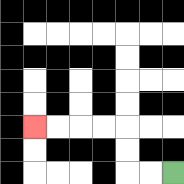{'start': '[7, 7]', 'end': '[1, 5]', 'path_directions': 'L,L,U,U,L,L,L,L', 'path_coordinates': '[[7, 7], [6, 7], [5, 7], [5, 6], [5, 5], [4, 5], [3, 5], [2, 5], [1, 5]]'}